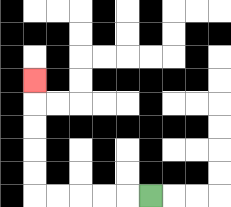{'start': '[6, 8]', 'end': '[1, 3]', 'path_directions': 'L,L,L,L,L,U,U,U,U,U', 'path_coordinates': '[[6, 8], [5, 8], [4, 8], [3, 8], [2, 8], [1, 8], [1, 7], [1, 6], [1, 5], [1, 4], [1, 3]]'}